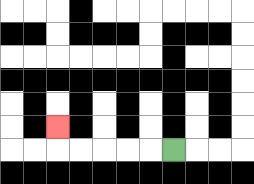{'start': '[7, 6]', 'end': '[2, 5]', 'path_directions': 'L,L,L,L,L,U', 'path_coordinates': '[[7, 6], [6, 6], [5, 6], [4, 6], [3, 6], [2, 6], [2, 5]]'}